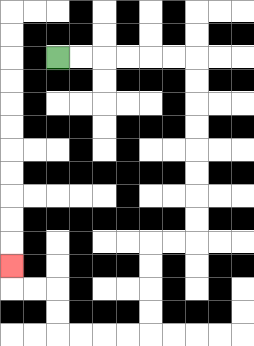{'start': '[2, 2]', 'end': '[0, 11]', 'path_directions': 'R,R,R,R,R,R,D,D,D,D,D,D,D,D,L,L,D,D,D,D,L,L,L,L,U,U,L,L,U', 'path_coordinates': '[[2, 2], [3, 2], [4, 2], [5, 2], [6, 2], [7, 2], [8, 2], [8, 3], [8, 4], [8, 5], [8, 6], [8, 7], [8, 8], [8, 9], [8, 10], [7, 10], [6, 10], [6, 11], [6, 12], [6, 13], [6, 14], [5, 14], [4, 14], [3, 14], [2, 14], [2, 13], [2, 12], [1, 12], [0, 12], [0, 11]]'}